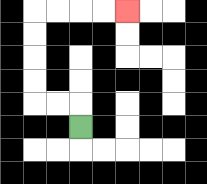{'start': '[3, 5]', 'end': '[5, 0]', 'path_directions': 'U,L,L,U,U,U,U,R,R,R,R', 'path_coordinates': '[[3, 5], [3, 4], [2, 4], [1, 4], [1, 3], [1, 2], [1, 1], [1, 0], [2, 0], [3, 0], [4, 0], [5, 0]]'}